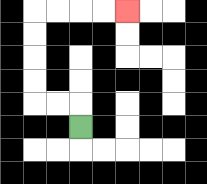{'start': '[3, 5]', 'end': '[5, 0]', 'path_directions': 'U,L,L,U,U,U,U,R,R,R,R', 'path_coordinates': '[[3, 5], [3, 4], [2, 4], [1, 4], [1, 3], [1, 2], [1, 1], [1, 0], [2, 0], [3, 0], [4, 0], [5, 0]]'}